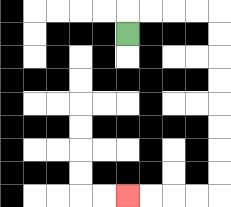{'start': '[5, 1]', 'end': '[5, 8]', 'path_directions': 'U,R,R,R,R,D,D,D,D,D,D,D,D,L,L,L,L', 'path_coordinates': '[[5, 1], [5, 0], [6, 0], [7, 0], [8, 0], [9, 0], [9, 1], [9, 2], [9, 3], [9, 4], [9, 5], [9, 6], [9, 7], [9, 8], [8, 8], [7, 8], [6, 8], [5, 8]]'}